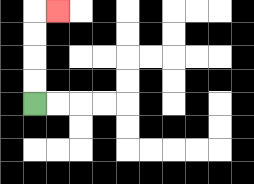{'start': '[1, 4]', 'end': '[2, 0]', 'path_directions': 'U,U,U,U,R', 'path_coordinates': '[[1, 4], [1, 3], [1, 2], [1, 1], [1, 0], [2, 0]]'}